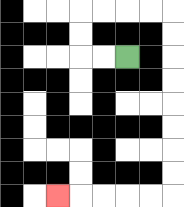{'start': '[5, 2]', 'end': '[2, 8]', 'path_directions': 'L,L,U,U,R,R,R,R,D,D,D,D,D,D,D,D,L,L,L,L,L', 'path_coordinates': '[[5, 2], [4, 2], [3, 2], [3, 1], [3, 0], [4, 0], [5, 0], [6, 0], [7, 0], [7, 1], [7, 2], [7, 3], [7, 4], [7, 5], [7, 6], [7, 7], [7, 8], [6, 8], [5, 8], [4, 8], [3, 8], [2, 8]]'}